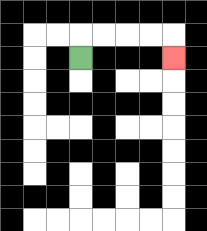{'start': '[3, 2]', 'end': '[7, 2]', 'path_directions': 'U,R,R,R,R,D', 'path_coordinates': '[[3, 2], [3, 1], [4, 1], [5, 1], [6, 1], [7, 1], [7, 2]]'}